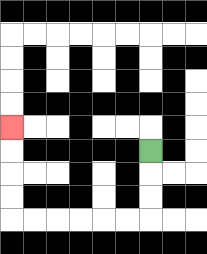{'start': '[6, 6]', 'end': '[0, 5]', 'path_directions': 'D,D,D,L,L,L,L,L,L,U,U,U,U', 'path_coordinates': '[[6, 6], [6, 7], [6, 8], [6, 9], [5, 9], [4, 9], [3, 9], [2, 9], [1, 9], [0, 9], [0, 8], [0, 7], [0, 6], [0, 5]]'}